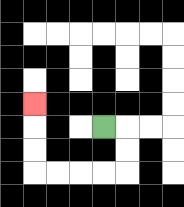{'start': '[4, 5]', 'end': '[1, 4]', 'path_directions': 'R,D,D,L,L,L,L,U,U,U', 'path_coordinates': '[[4, 5], [5, 5], [5, 6], [5, 7], [4, 7], [3, 7], [2, 7], [1, 7], [1, 6], [1, 5], [1, 4]]'}